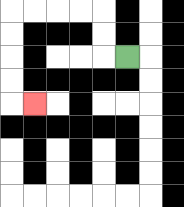{'start': '[5, 2]', 'end': '[1, 4]', 'path_directions': 'L,U,U,L,L,L,L,D,D,D,D,R', 'path_coordinates': '[[5, 2], [4, 2], [4, 1], [4, 0], [3, 0], [2, 0], [1, 0], [0, 0], [0, 1], [0, 2], [0, 3], [0, 4], [1, 4]]'}